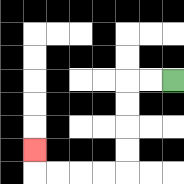{'start': '[7, 3]', 'end': '[1, 6]', 'path_directions': 'L,L,D,D,D,D,L,L,L,L,U', 'path_coordinates': '[[7, 3], [6, 3], [5, 3], [5, 4], [5, 5], [5, 6], [5, 7], [4, 7], [3, 7], [2, 7], [1, 7], [1, 6]]'}